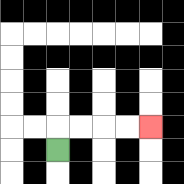{'start': '[2, 6]', 'end': '[6, 5]', 'path_directions': 'U,R,R,R,R', 'path_coordinates': '[[2, 6], [2, 5], [3, 5], [4, 5], [5, 5], [6, 5]]'}